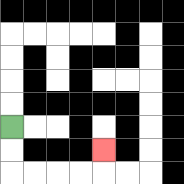{'start': '[0, 5]', 'end': '[4, 6]', 'path_directions': 'D,D,R,R,R,R,U', 'path_coordinates': '[[0, 5], [0, 6], [0, 7], [1, 7], [2, 7], [3, 7], [4, 7], [4, 6]]'}